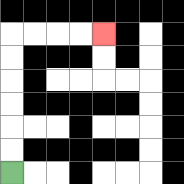{'start': '[0, 7]', 'end': '[4, 1]', 'path_directions': 'U,U,U,U,U,U,R,R,R,R', 'path_coordinates': '[[0, 7], [0, 6], [0, 5], [0, 4], [0, 3], [0, 2], [0, 1], [1, 1], [2, 1], [3, 1], [4, 1]]'}